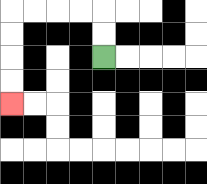{'start': '[4, 2]', 'end': '[0, 4]', 'path_directions': 'U,U,L,L,L,L,D,D,D,D', 'path_coordinates': '[[4, 2], [4, 1], [4, 0], [3, 0], [2, 0], [1, 0], [0, 0], [0, 1], [0, 2], [0, 3], [0, 4]]'}